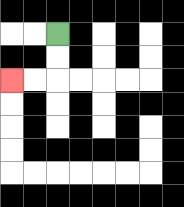{'start': '[2, 1]', 'end': '[0, 3]', 'path_directions': 'D,D,L,L', 'path_coordinates': '[[2, 1], [2, 2], [2, 3], [1, 3], [0, 3]]'}